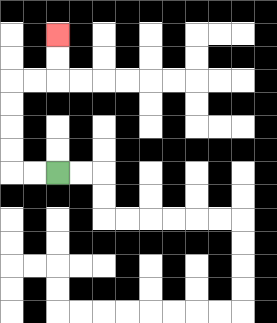{'start': '[2, 7]', 'end': '[2, 1]', 'path_directions': 'L,L,U,U,U,U,R,R,U,U', 'path_coordinates': '[[2, 7], [1, 7], [0, 7], [0, 6], [0, 5], [0, 4], [0, 3], [1, 3], [2, 3], [2, 2], [2, 1]]'}